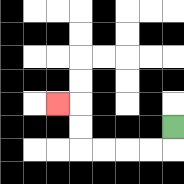{'start': '[7, 5]', 'end': '[2, 4]', 'path_directions': 'D,L,L,L,L,U,U,L', 'path_coordinates': '[[7, 5], [7, 6], [6, 6], [5, 6], [4, 6], [3, 6], [3, 5], [3, 4], [2, 4]]'}